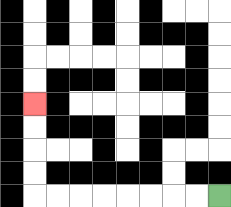{'start': '[9, 8]', 'end': '[1, 4]', 'path_directions': 'L,L,L,L,L,L,L,L,U,U,U,U', 'path_coordinates': '[[9, 8], [8, 8], [7, 8], [6, 8], [5, 8], [4, 8], [3, 8], [2, 8], [1, 8], [1, 7], [1, 6], [1, 5], [1, 4]]'}